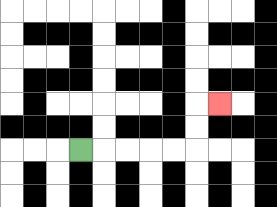{'start': '[3, 6]', 'end': '[9, 4]', 'path_directions': 'R,R,R,R,R,U,U,R', 'path_coordinates': '[[3, 6], [4, 6], [5, 6], [6, 6], [7, 6], [8, 6], [8, 5], [8, 4], [9, 4]]'}